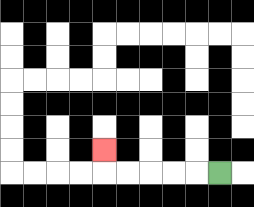{'start': '[9, 7]', 'end': '[4, 6]', 'path_directions': 'L,L,L,L,L,U', 'path_coordinates': '[[9, 7], [8, 7], [7, 7], [6, 7], [5, 7], [4, 7], [4, 6]]'}